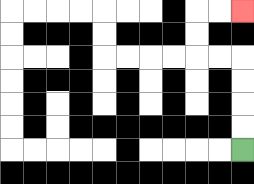{'start': '[10, 6]', 'end': '[10, 0]', 'path_directions': 'U,U,U,U,L,L,U,U,R,R', 'path_coordinates': '[[10, 6], [10, 5], [10, 4], [10, 3], [10, 2], [9, 2], [8, 2], [8, 1], [8, 0], [9, 0], [10, 0]]'}